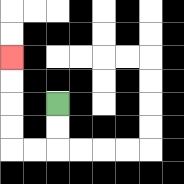{'start': '[2, 4]', 'end': '[0, 2]', 'path_directions': 'D,D,L,L,U,U,U,U', 'path_coordinates': '[[2, 4], [2, 5], [2, 6], [1, 6], [0, 6], [0, 5], [0, 4], [0, 3], [0, 2]]'}